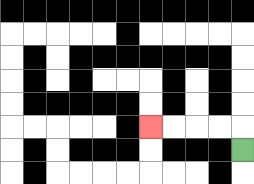{'start': '[10, 6]', 'end': '[6, 5]', 'path_directions': 'U,L,L,L,L', 'path_coordinates': '[[10, 6], [10, 5], [9, 5], [8, 5], [7, 5], [6, 5]]'}